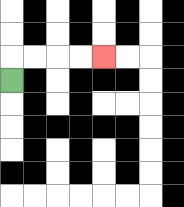{'start': '[0, 3]', 'end': '[4, 2]', 'path_directions': 'U,R,R,R,R', 'path_coordinates': '[[0, 3], [0, 2], [1, 2], [2, 2], [3, 2], [4, 2]]'}